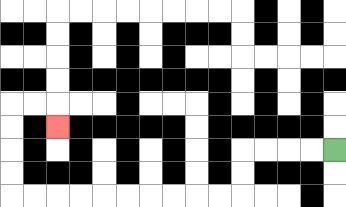{'start': '[14, 6]', 'end': '[2, 5]', 'path_directions': 'L,L,L,L,D,D,L,L,L,L,L,L,L,L,L,L,U,U,U,U,R,R,D', 'path_coordinates': '[[14, 6], [13, 6], [12, 6], [11, 6], [10, 6], [10, 7], [10, 8], [9, 8], [8, 8], [7, 8], [6, 8], [5, 8], [4, 8], [3, 8], [2, 8], [1, 8], [0, 8], [0, 7], [0, 6], [0, 5], [0, 4], [1, 4], [2, 4], [2, 5]]'}